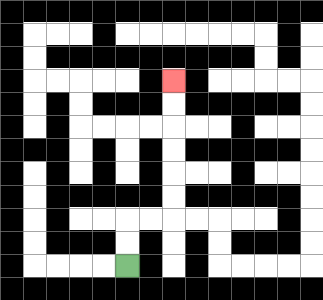{'start': '[5, 11]', 'end': '[7, 3]', 'path_directions': 'U,U,R,R,U,U,U,U,U,U', 'path_coordinates': '[[5, 11], [5, 10], [5, 9], [6, 9], [7, 9], [7, 8], [7, 7], [7, 6], [7, 5], [7, 4], [7, 3]]'}